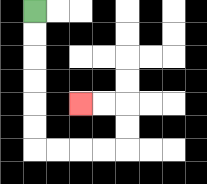{'start': '[1, 0]', 'end': '[3, 4]', 'path_directions': 'D,D,D,D,D,D,R,R,R,R,U,U,L,L', 'path_coordinates': '[[1, 0], [1, 1], [1, 2], [1, 3], [1, 4], [1, 5], [1, 6], [2, 6], [3, 6], [4, 6], [5, 6], [5, 5], [5, 4], [4, 4], [3, 4]]'}